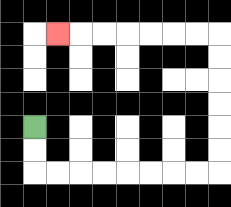{'start': '[1, 5]', 'end': '[2, 1]', 'path_directions': 'D,D,R,R,R,R,R,R,R,R,U,U,U,U,U,U,L,L,L,L,L,L,L', 'path_coordinates': '[[1, 5], [1, 6], [1, 7], [2, 7], [3, 7], [4, 7], [5, 7], [6, 7], [7, 7], [8, 7], [9, 7], [9, 6], [9, 5], [9, 4], [9, 3], [9, 2], [9, 1], [8, 1], [7, 1], [6, 1], [5, 1], [4, 1], [3, 1], [2, 1]]'}